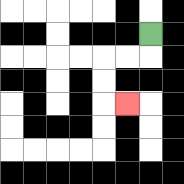{'start': '[6, 1]', 'end': '[5, 4]', 'path_directions': 'D,L,L,D,D,R', 'path_coordinates': '[[6, 1], [6, 2], [5, 2], [4, 2], [4, 3], [4, 4], [5, 4]]'}